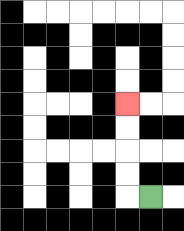{'start': '[6, 8]', 'end': '[5, 4]', 'path_directions': 'L,U,U,U,U', 'path_coordinates': '[[6, 8], [5, 8], [5, 7], [5, 6], [5, 5], [5, 4]]'}